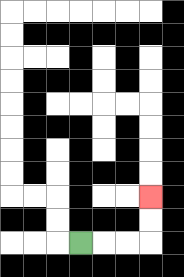{'start': '[3, 10]', 'end': '[6, 8]', 'path_directions': 'R,R,R,U,U', 'path_coordinates': '[[3, 10], [4, 10], [5, 10], [6, 10], [6, 9], [6, 8]]'}